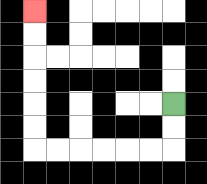{'start': '[7, 4]', 'end': '[1, 0]', 'path_directions': 'D,D,L,L,L,L,L,L,U,U,U,U,U,U', 'path_coordinates': '[[7, 4], [7, 5], [7, 6], [6, 6], [5, 6], [4, 6], [3, 6], [2, 6], [1, 6], [1, 5], [1, 4], [1, 3], [1, 2], [1, 1], [1, 0]]'}